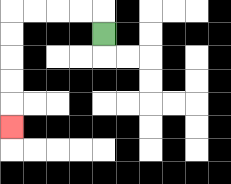{'start': '[4, 1]', 'end': '[0, 5]', 'path_directions': 'U,L,L,L,L,D,D,D,D,D', 'path_coordinates': '[[4, 1], [4, 0], [3, 0], [2, 0], [1, 0], [0, 0], [0, 1], [0, 2], [0, 3], [0, 4], [0, 5]]'}